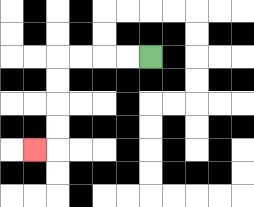{'start': '[6, 2]', 'end': '[1, 6]', 'path_directions': 'L,L,L,L,D,D,D,D,L', 'path_coordinates': '[[6, 2], [5, 2], [4, 2], [3, 2], [2, 2], [2, 3], [2, 4], [2, 5], [2, 6], [1, 6]]'}